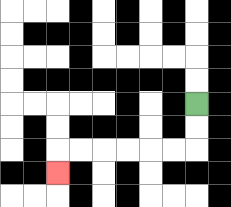{'start': '[8, 4]', 'end': '[2, 7]', 'path_directions': 'D,D,L,L,L,L,L,L,D', 'path_coordinates': '[[8, 4], [8, 5], [8, 6], [7, 6], [6, 6], [5, 6], [4, 6], [3, 6], [2, 6], [2, 7]]'}